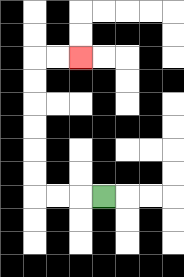{'start': '[4, 8]', 'end': '[3, 2]', 'path_directions': 'L,L,L,U,U,U,U,U,U,R,R', 'path_coordinates': '[[4, 8], [3, 8], [2, 8], [1, 8], [1, 7], [1, 6], [1, 5], [1, 4], [1, 3], [1, 2], [2, 2], [3, 2]]'}